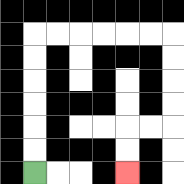{'start': '[1, 7]', 'end': '[5, 7]', 'path_directions': 'U,U,U,U,U,U,R,R,R,R,R,R,D,D,D,D,L,L,D,D', 'path_coordinates': '[[1, 7], [1, 6], [1, 5], [1, 4], [1, 3], [1, 2], [1, 1], [2, 1], [3, 1], [4, 1], [5, 1], [6, 1], [7, 1], [7, 2], [7, 3], [7, 4], [7, 5], [6, 5], [5, 5], [5, 6], [5, 7]]'}